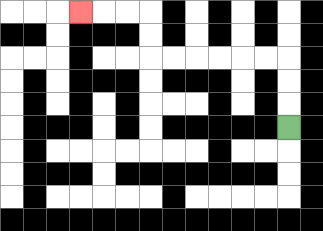{'start': '[12, 5]', 'end': '[3, 0]', 'path_directions': 'U,U,U,L,L,L,L,L,L,U,U,L,L,L', 'path_coordinates': '[[12, 5], [12, 4], [12, 3], [12, 2], [11, 2], [10, 2], [9, 2], [8, 2], [7, 2], [6, 2], [6, 1], [6, 0], [5, 0], [4, 0], [3, 0]]'}